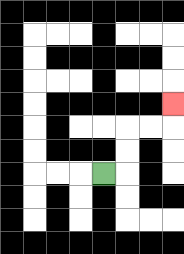{'start': '[4, 7]', 'end': '[7, 4]', 'path_directions': 'R,U,U,R,R,U', 'path_coordinates': '[[4, 7], [5, 7], [5, 6], [5, 5], [6, 5], [7, 5], [7, 4]]'}